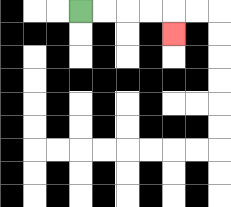{'start': '[3, 0]', 'end': '[7, 1]', 'path_directions': 'R,R,R,R,D', 'path_coordinates': '[[3, 0], [4, 0], [5, 0], [6, 0], [7, 0], [7, 1]]'}